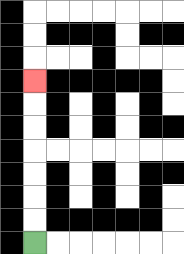{'start': '[1, 10]', 'end': '[1, 3]', 'path_directions': 'U,U,U,U,U,U,U', 'path_coordinates': '[[1, 10], [1, 9], [1, 8], [1, 7], [1, 6], [1, 5], [1, 4], [1, 3]]'}